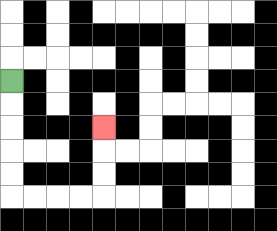{'start': '[0, 3]', 'end': '[4, 5]', 'path_directions': 'D,D,D,D,D,R,R,R,R,U,U,U', 'path_coordinates': '[[0, 3], [0, 4], [0, 5], [0, 6], [0, 7], [0, 8], [1, 8], [2, 8], [3, 8], [4, 8], [4, 7], [4, 6], [4, 5]]'}